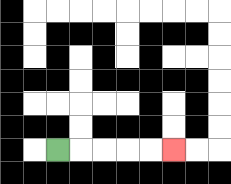{'start': '[2, 6]', 'end': '[7, 6]', 'path_directions': 'R,R,R,R,R', 'path_coordinates': '[[2, 6], [3, 6], [4, 6], [5, 6], [6, 6], [7, 6]]'}